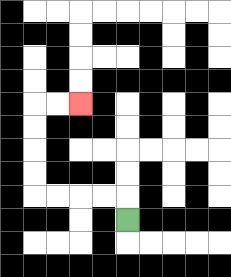{'start': '[5, 9]', 'end': '[3, 4]', 'path_directions': 'U,L,L,L,L,U,U,U,U,R,R', 'path_coordinates': '[[5, 9], [5, 8], [4, 8], [3, 8], [2, 8], [1, 8], [1, 7], [1, 6], [1, 5], [1, 4], [2, 4], [3, 4]]'}